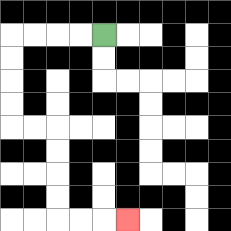{'start': '[4, 1]', 'end': '[5, 9]', 'path_directions': 'L,L,L,L,D,D,D,D,R,R,D,D,D,D,R,R,R', 'path_coordinates': '[[4, 1], [3, 1], [2, 1], [1, 1], [0, 1], [0, 2], [0, 3], [0, 4], [0, 5], [1, 5], [2, 5], [2, 6], [2, 7], [2, 8], [2, 9], [3, 9], [4, 9], [5, 9]]'}